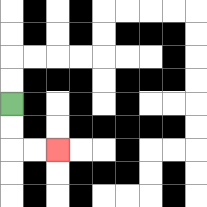{'start': '[0, 4]', 'end': '[2, 6]', 'path_directions': 'D,D,R,R', 'path_coordinates': '[[0, 4], [0, 5], [0, 6], [1, 6], [2, 6]]'}